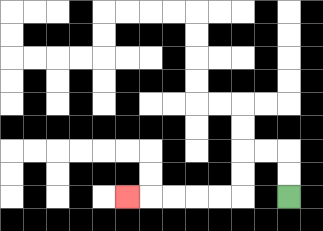{'start': '[12, 8]', 'end': '[5, 8]', 'path_directions': 'U,U,L,L,D,D,L,L,L,L,L', 'path_coordinates': '[[12, 8], [12, 7], [12, 6], [11, 6], [10, 6], [10, 7], [10, 8], [9, 8], [8, 8], [7, 8], [6, 8], [5, 8]]'}